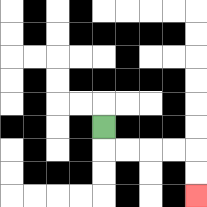{'start': '[4, 5]', 'end': '[8, 8]', 'path_directions': 'D,R,R,R,R,D,D', 'path_coordinates': '[[4, 5], [4, 6], [5, 6], [6, 6], [7, 6], [8, 6], [8, 7], [8, 8]]'}